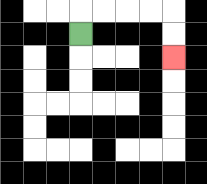{'start': '[3, 1]', 'end': '[7, 2]', 'path_directions': 'U,R,R,R,R,D,D', 'path_coordinates': '[[3, 1], [3, 0], [4, 0], [5, 0], [6, 0], [7, 0], [7, 1], [7, 2]]'}